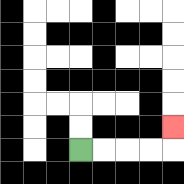{'start': '[3, 6]', 'end': '[7, 5]', 'path_directions': 'R,R,R,R,U', 'path_coordinates': '[[3, 6], [4, 6], [5, 6], [6, 6], [7, 6], [7, 5]]'}